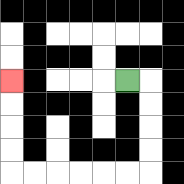{'start': '[5, 3]', 'end': '[0, 3]', 'path_directions': 'R,D,D,D,D,L,L,L,L,L,L,U,U,U,U', 'path_coordinates': '[[5, 3], [6, 3], [6, 4], [6, 5], [6, 6], [6, 7], [5, 7], [4, 7], [3, 7], [2, 7], [1, 7], [0, 7], [0, 6], [0, 5], [0, 4], [0, 3]]'}